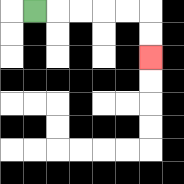{'start': '[1, 0]', 'end': '[6, 2]', 'path_directions': 'R,R,R,R,R,D,D', 'path_coordinates': '[[1, 0], [2, 0], [3, 0], [4, 0], [5, 0], [6, 0], [6, 1], [6, 2]]'}